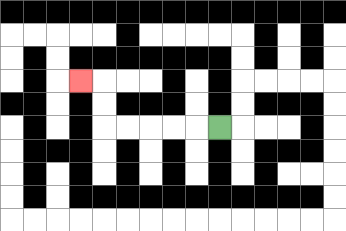{'start': '[9, 5]', 'end': '[3, 3]', 'path_directions': 'L,L,L,L,L,U,U,L', 'path_coordinates': '[[9, 5], [8, 5], [7, 5], [6, 5], [5, 5], [4, 5], [4, 4], [4, 3], [3, 3]]'}